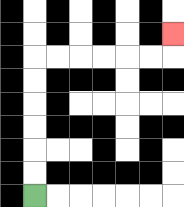{'start': '[1, 8]', 'end': '[7, 1]', 'path_directions': 'U,U,U,U,U,U,R,R,R,R,R,R,U', 'path_coordinates': '[[1, 8], [1, 7], [1, 6], [1, 5], [1, 4], [1, 3], [1, 2], [2, 2], [3, 2], [4, 2], [5, 2], [6, 2], [7, 2], [7, 1]]'}